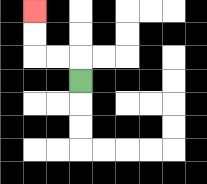{'start': '[3, 3]', 'end': '[1, 0]', 'path_directions': 'U,L,L,U,U', 'path_coordinates': '[[3, 3], [3, 2], [2, 2], [1, 2], [1, 1], [1, 0]]'}